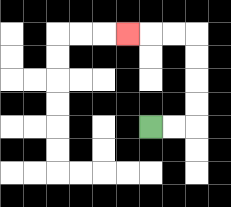{'start': '[6, 5]', 'end': '[5, 1]', 'path_directions': 'R,R,U,U,U,U,L,L,L', 'path_coordinates': '[[6, 5], [7, 5], [8, 5], [8, 4], [8, 3], [8, 2], [8, 1], [7, 1], [6, 1], [5, 1]]'}